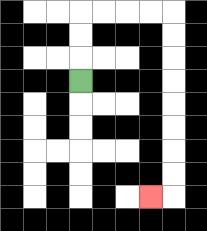{'start': '[3, 3]', 'end': '[6, 8]', 'path_directions': 'U,U,U,R,R,R,R,D,D,D,D,D,D,D,D,L', 'path_coordinates': '[[3, 3], [3, 2], [3, 1], [3, 0], [4, 0], [5, 0], [6, 0], [7, 0], [7, 1], [7, 2], [7, 3], [7, 4], [7, 5], [7, 6], [7, 7], [7, 8], [6, 8]]'}